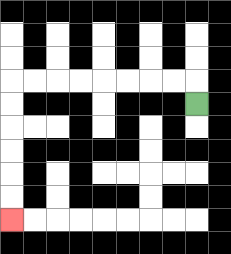{'start': '[8, 4]', 'end': '[0, 9]', 'path_directions': 'U,L,L,L,L,L,L,L,L,D,D,D,D,D,D', 'path_coordinates': '[[8, 4], [8, 3], [7, 3], [6, 3], [5, 3], [4, 3], [3, 3], [2, 3], [1, 3], [0, 3], [0, 4], [0, 5], [0, 6], [0, 7], [0, 8], [0, 9]]'}